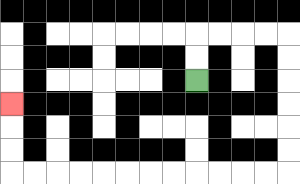{'start': '[8, 3]', 'end': '[0, 4]', 'path_directions': 'U,U,R,R,R,R,D,D,D,D,D,D,L,L,L,L,L,L,L,L,L,L,L,L,U,U,U', 'path_coordinates': '[[8, 3], [8, 2], [8, 1], [9, 1], [10, 1], [11, 1], [12, 1], [12, 2], [12, 3], [12, 4], [12, 5], [12, 6], [12, 7], [11, 7], [10, 7], [9, 7], [8, 7], [7, 7], [6, 7], [5, 7], [4, 7], [3, 7], [2, 7], [1, 7], [0, 7], [0, 6], [0, 5], [0, 4]]'}